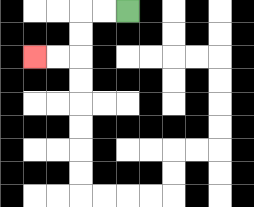{'start': '[5, 0]', 'end': '[1, 2]', 'path_directions': 'L,L,D,D,L,L', 'path_coordinates': '[[5, 0], [4, 0], [3, 0], [3, 1], [3, 2], [2, 2], [1, 2]]'}